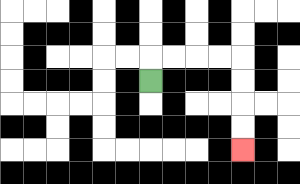{'start': '[6, 3]', 'end': '[10, 6]', 'path_directions': 'U,R,R,R,R,D,D,D,D', 'path_coordinates': '[[6, 3], [6, 2], [7, 2], [8, 2], [9, 2], [10, 2], [10, 3], [10, 4], [10, 5], [10, 6]]'}